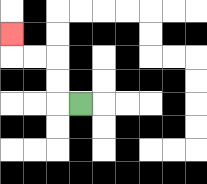{'start': '[3, 4]', 'end': '[0, 1]', 'path_directions': 'L,U,U,L,L,U', 'path_coordinates': '[[3, 4], [2, 4], [2, 3], [2, 2], [1, 2], [0, 2], [0, 1]]'}